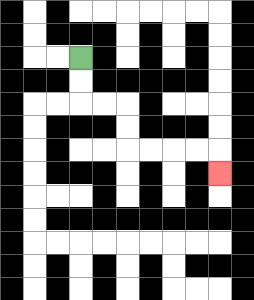{'start': '[3, 2]', 'end': '[9, 7]', 'path_directions': 'D,D,R,R,D,D,R,R,R,R,D', 'path_coordinates': '[[3, 2], [3, 3], [3, 4], [4, 4], [5, 4], [5, 5], [5, 6], [6, 6], [7, 6], [8, 6], [9, 6], [9, 7]]'}